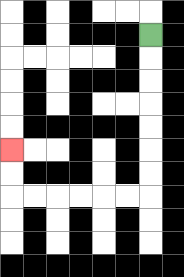{'start': '[6, 1]', 'end': '[0, 6]', 'path_directions': 'D,D,D,D,D,D,D,L,L,L,L,L,L,U,U', 'path_coordinates': '[[6, 1], [6, 2], [6, 3], [6, 4], [6, 5], [6, 6], [6, 7], [6, 8], [5, 8], [4, 8], [3, 8], [2, 8], [1, 8], [0, 8], [0, 7], [0, 6]]'}